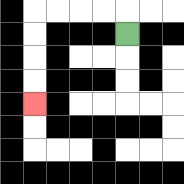{'start': '[5, 1]', 'end': '[1, 4]', 'path_directions': 'U,L,L,L,L,D,D,D,D', 'path_coordinates': '[[5, 1], [5, 0], [4, 0], [3, 0], [2, 0], [1, 0], [1, 1], [1, 2], [1, 3], [1, 4]]'}